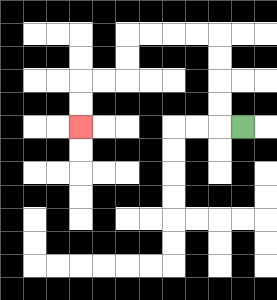{'start': '[10, 5]', 'end': '[3, 5]', 'path_directions': 'L,U,U,U,U,L,L,L,L,D,D,L,L,D,D', 'path_coordinates': '[[10, 5], [9, 5], [9, 4], [9, 3], [9, 2], [9, 1], [8, 1], [7, 1], [6, 1], [5, 1], [5, 2], [5, 3], [4, 3], [3, 3], [3, 4], [3, 5]]'}